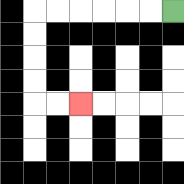{'start': '[7, 0]', 'end': '[3, 4]', 'path_directions': 'L,L,L,L,L,L,D,D,D,D,R,R', 'path_coordinates': '[[7, 0], [6, 0], [5, 0], [4, 0], [3, 0], [2, 0], [1, 0], [1, 1], [1, 2], [1, 3], [1, 4], [2, 4], [3, 4]]'}